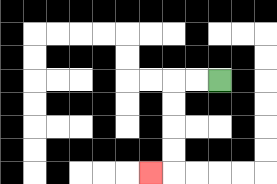{'start': '[9, 3]', 'end': '[6, 7]', 'path_directions': 'L,L,D,D,D,D,L', 'path_coordinates': '[[9, 3], [8, 3], [7, 3], [7, 4], [7, 5], [7, 6], [7, 7], [6, 7]]'}